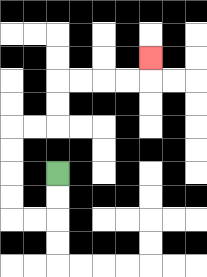{'start': '[2, 7]', 'end': '[6, 2]', 'path_directions': 'D,D,L,L,U,U,U,U,R,R,U,U,R,R,R,R,U', 'path_coordinates': '[[2, 7], [2, 8], [2, 9], [1, 9], [0, 9], [0, 8], [0, 7], [0, 6], [0, 5], [1, 5], [2, 5], [2, 4], [2, 3], [3, 3], [4, 3], [5, 3], [6, 3], [6, 2]]'}